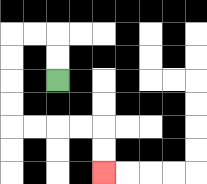{'start': '[2, 3]', 'end': '[4, 7]', 'path_directions': 'U,U,L,L,D,D,D,D,R,R,R,R,D,D', 'path_coordinates': '[[2, 3], [2, 2], [2, 1], [1, 1], [0, 1], [0, 2], [0, 3], [0, 4], [0, 5], [1, 5], [2, 5], [3, 5], [4, 5], [4, 6], [4, 7]]'}